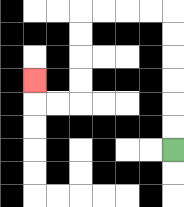{'start': '[7, 6]', 'end': '[1, 3]', 'path_directions': 'U,U,U,U,U,U,L,L,L,L,D,D,D,D,L,L,U', 'path_coordinates': '[[7, 6], [7, 5], [7, 4], [7, 3], [7, 2], [7, 1], [7, 0], [6, 0], [5, 0], [4, 0], [3, 0], [3, 1], [3, 2], [3, 3], [3, 4], [2, 4], [1, 4], [1, 3]]'}